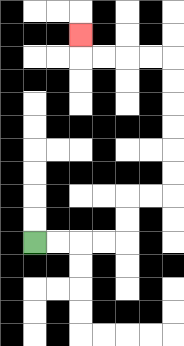{'start': '[1, 10]', 'end': '[3, 1]', 'path_directions': 'R,R,R,R,U,U,R,R,U,U,U,U,U,U,L,L,L,L,U', 'path_coordinates': '[[1, 10], [2, 10], [3, 10], [4, 10], [5, 10], [5, 9], [5, 8], [6, 8], [7, 8], [7, 7], [7, 6], [7, 5], [7, 4], [7, 3], [7, 2], [6, 2], [5, 2], [4, 2], [3, 2], [3, 1]]'}